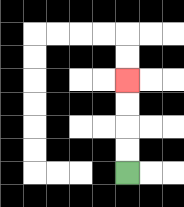{'start': '[5, 7]', 'end': '[5, 3]', 'path_directions': 'U,U,U,U', 'path_coordinates': '[[5, 7], [5, 6], [5, 5], [5, 4], [5, 3]]'}